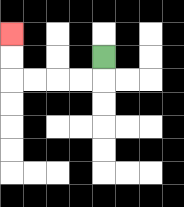{'start': '[4, 2]', 'end': '[0, 1]', 'path_directions': 'D,L,L,L,L,U,U', 'path_coordinates': '[[4, 2], [4, 3], [3, 3], [2, 3], [1, 3], [0, 3], [0, 2], [0, 1]]'}